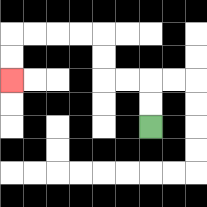{'start': '[6, 5]', 'end': '[0, 3]', 'path_directions': 'U,U,L,L,U,U,L,L,L,L,D,D', 'path_coordinates': '[[6, 5], [6, 4], [6, 3], [5, 3], [4, 3], [4, 2], [4, 1], [3, 1], [2, 1], [1, 1], [0, 1], [0, 2], [0, 3]]'}